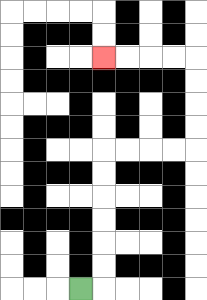{'start': '[3, 12]', 'end': '[4, 2]', 'path_directions': 'R,U,U,U,U,U,U,R,R,R,R,U,U,U,U,L,L,L,L', 'path_coordinates': '[[3, 12], [4, 12], [4, 11], [4, 10], [4, 9], [4, 8], [4, 7], [4, 6], [5, 6], [6, 6], [7, 6], [8, 6], [8, 5], [8, 4], [8, 3], [8, 2], [7, 2], [6, 2], [5, 2], [4, 2]]'}